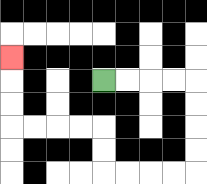{'start': '[4, 3]', 'end': '[0, 2]', 'path_directions': 'R,R,R,R,D,D,D,D,L,L,L,L,U,U,L,L,L,L,U,U,U', 'path_coordinates': '[[4, 3], [5, 3], [6, 3], [7, 3], [8, 3], [8, 4], [8, 5], [8, 6], [8, 7], [7, 7], [6, 7], [5, 7], [4, 7], [4, 6], [4, 5], [3, 5], [2, 5], [1, 5], [0, 5], [0, 4], [0, 3], [0, 2]]'}